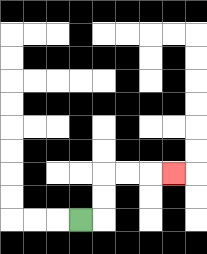{'start': '[3, 9]', 'end': '[7, 7]', 'path_directions': 'R,U,U,R,R,R', 'path_coordinates': '[[3, 9], [4, 9], [4, 8], [4, 7], [5, 7], [6, 7], [7, 7]]'}